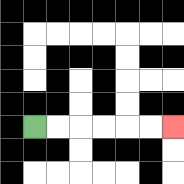{'start': '[1, 5]', 'end': '[7, 5]', 'path_directions': 'R,R,R,R,R,R', 'path_coordinates': '[[1, 5], [2, 5], [3, 5], [4, 5], [5, 5], [6, 5], [7, 5]]'}